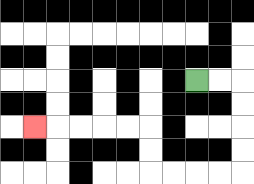{'start': '[8, 3]', 'end': '[1, 5]', 'path_directions': 'R,R,D,D,D,D,L,L,L,L,U,U,L,L,L,L,L', 'path_coordinates': '[[8, 3], [9, 3], [10, 3], [10, 4], [10, 5], [10, 6], [10, 7], [9, 7], [8, 7], [7, 7], [6, 7], [6, 6], [6, 5], [5, 5], [4, 5], [3, 5], [2, 5], [1, 5]]'}